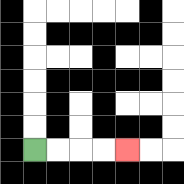{'start': '[1, 6]', 'end': '[5, 6]', 'path_directions': 'R,R,R,R', 'path_coordinates': '[[1, 6], [2, 6], [3, 6], [4, 6], [5, 6]]'}